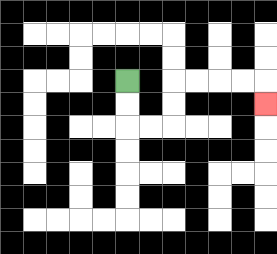{'start': '[5, 3]', 'end': '[11, 4]', 'path_directions': 'D,D,R,R,U,U,R,R,R,R,D', 'path_coordinates': '[[5, 3], [5, 4], [5, 5], [6, 5], [7, 5], [7, 4], [7, 3], [8, 3], [9, 3], [10, 3], [11, 3], [11, 4]]'}